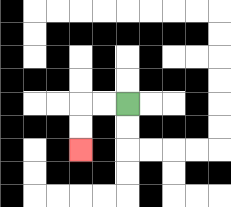{'start': '[5, 4]', 'end': '[3, 6]', 'path_directions': 'L,L,D,D', 'path_coordinates': '[[5, 4], [4, 4], [3, 4], [3, 5], [3, 6]]'}